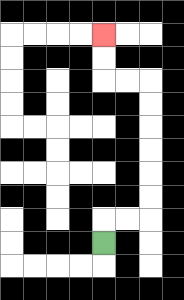{'start': '[4, 10]', 'end': '[4, 1]', 'path_directions': 'U,R,R,U,U,U,U,U,U,L,L,U,U', 'path_coordinates': '[[4, 10], [4, 9], [5, 9], [6, 9], [6, 8], [6, 7], [6, 6], [6, 5], [6, 4], [6, 3], [5, 3], [4, 3], [4, 2], [4, 1]]'}